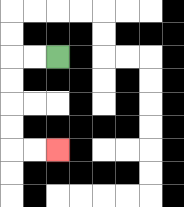{'start': '[2, 2]', 'end': '[2, 6]', 'path_directions': 'L,L,D,D,D,D,R,R', 'path_coordinates': '[[2, 2], [1, 2], [0, 2], [0, 3], [0, 4], [0, 5], [0, 6], [1, 6], [2, 6]]'}